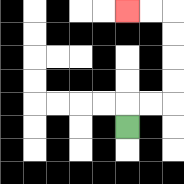{'start': '[5, 5]', 'end': '[5, 0]', 'path_directions': 'U,R,R,U,U,U,U,L,L', 'path_coordinates': '[[5, 5], [5, 4], [6, 4], [7, 4], [7, 3], [7, 2], [7, 1], [7, 0], [6, 0], [5, 0]]'}